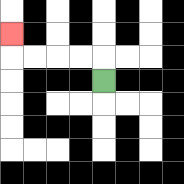{'start': '[4, 3]', 'end': '[0, 1]', 'path_directions': 'U,L,L,L,L,U', 'path_coordinates': '[[4, 3], [4, 2], [3, 2], [2, 2], [1, 2], [0, 2], [0, 1]]'}